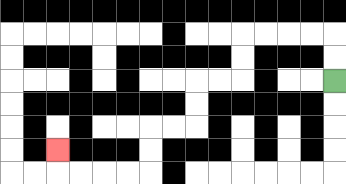{'start': '[14, 3]', 'end': '[2, 6]', 'path_directions': 'U,U,L,L,L,L,D,D,L,L,D,D,L,L,D,D,L,L,L,L,U', 'path_coordinates': '[[14, 3], [14, 2], [14, 1], [13, 1], [12, 1], [11, 1], [10, 1], [10, 2], [10, 3], [9, 3], [8, 3], [8, 4], [8, 5], [7, 5], [6, 5], [6, 6], [6, 7], [5, 7], [4, 7], [3, 7], [2, 7], [2, 6]]'}